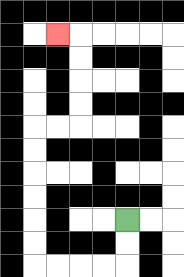{'start': '[5, 9]', 'end': '[2, 1]', 'path_directions': 'D,D,L,L,L,L,U,U,U,U,U,U,R,R,U,U,U,U,L', 'path_coordinates': '[[5, 9], [5, 10], [5, 11], [4, 11], [3, 11], [2, 11], [1, 11], [1, 10], [1, 9], [1, 8], [1, 7], [1, 6], [1, 5], [2, 5], [3, 5], [3, 4], [3, 3], [3, 2], [3, 1], [2, 1]]'}